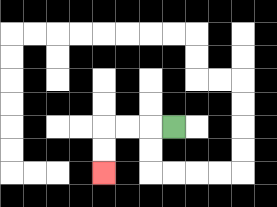{'start': '[7, 5]', 'end': '[4, 7]', 'path_directions': 'L,L,L,D,D', 'path_coordinates': '[[7, 5], [6, 5], [5, 5], [4, 5], [4, 6], [4, 7]]'}